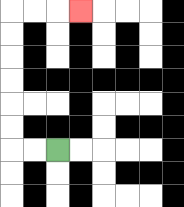{'start': '[2, 6]', 'end': '[3, 0]', 'path_directions': 'L,L,U,U,U,U,U,U,R,R,R', 'path_coordinates': '[[2, 6], [1, 6], [0, 6], [0, 5], [0, 4], [0, 3], [0, 2], [0, 1], [0, 0], [1, 0], [2, 0], [3, 0]]'}